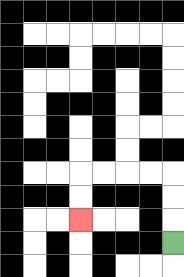{'start': '[7, 10]', 'end': '[3, 9]', 'path_directions': 'U,U,U,L,L,L,L,D,D', 'path_coordinates': '[[7, 10], [7, 9], [7, 8], [7, 7], [6, 7], [5, 7], [4, 7], [3, 7], [3, 8], [3, 9]]'}